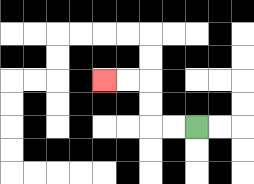{'start': '[8, 5]', 'end': '[4, 3]', 'path_directions': 'L,L,U,U,L,L', 'path_coordinates': '[[8, 5], [7, 5], [6, 5], [6, 4], [6, 3], [5, 3], [4, 3]]'}